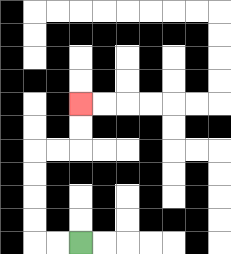{'start': '[3, 10]', 'end': '[3, 4]', 'path_directions': 'L,L,U,U,U,U,R,R,U,U', 'path_coordinates': '[[3, 10], [2, 10], [1, 10], [1, 9], [1, 8], [1, 7], [1, 6], [2, 6], [3, 6], [3, 5], [3, 4]]'}